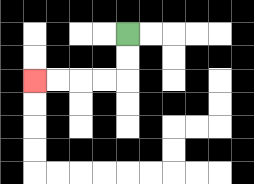{'start': '[5, 1]', 'end': '[1, 3]', 'path_directions': 'D,D,L,L,L,L', 'path_coordinates': '[[5, 1], [5, 2], [5, 3], [4, 3], [3, 3], [2, 3], [1, 3]]'}